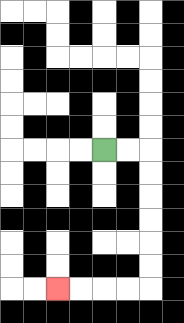{'start': '[4, 6]', 'end': '[2, 12]', 'path_directions': 'R,R,D,D,D,D,D,D,L,L,L,L', 'path_coordinates': '[[4, 6], [5, 6], [6, 6], [6, 7], [6, 8], [6, 9], [6, 10], [6, 11], [6, 12], [5, 12], [4, 12], [3, 12], [2, 12]]'}